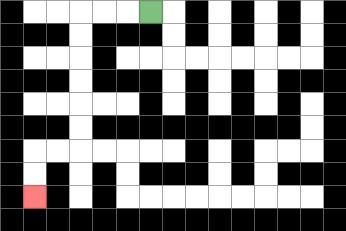{'start': '[6, 0]', 'end': '[1, 8]', 'path_directions': 'L,L,L,D,D,D,D,D,D,L,L,D,D', 'path_coordinates': '[[6, 0], [5, 0], [4, 0], [3, 0], [3, 1], [3, 2], [3, 3], [3, 4], [3, 5], [3, 6], [2, 6], [1, 6], [1, 7], [1, 8]]'}